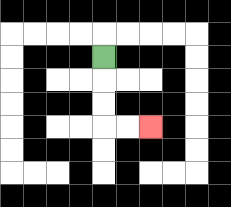{'start': '[4, 2]', 'end': '[6, 5]', 'path_directions': 'D,D,D,R,R', 'path_coordinates': '[[4, 2], [4, 3], [4, 4], [4, 5], [5, 5], [6, 5]]'}